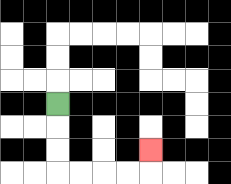{'start': '[2, 4]', 'end': '[6, 6]', 'path_directions': 'D,D,D,R,R,R,R,U', 'path_coordinates': '[[2, 4], [2, 5], [2, 6], [2, 7], [3, 7], [4, 7], [5, 7], [6, 7], [6, 6]]'}